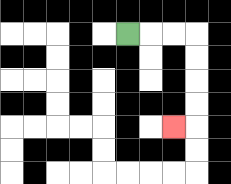{'start': '[5, 1]', 'end': '[7, 5]', 'path_directions': 'R,R,R,D,D,D,D,L', 'path_coordinates': '[[5, 1], [6, 1], [7, 1], [8, 1], [8, 2], [8, 3], [8, 4], [8, 5], [7, 5]]'}